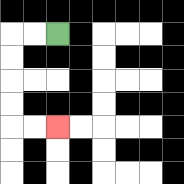{'start': '[2, 1]', 'end': '[2, 5]', 'path_directions': 'L,L,D,D,D,D,R,R', 'path_coordinates': '[[2, 1], [1, 1], [0, 1], [0, 2], [0, 3], [0, 4], [0, 5], [1, 5], [2, 5]]'}